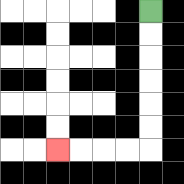{'start': '[6, 0]', 'end': '[2, 6]', 'path_directions': 'D,D,D,D,D,D,L,L,L,L', 'path_coordinates': '[[6, 0], [6, 1], [6, 2], [6, 3], [6, 4], [6, 5], [6, 6], [5, 6], [4, 6], [3, 6], [2, 6]]'}